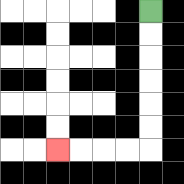{'start': '[6, 0]', 'end': '[2, 6]', 'path_directions': 'D,D,D,D,D,D,L,L,L,L', 'path_coordinates': '[[6, 0], [6, 1], [6, 2], [6, 3], [6, 4], [6, 5], [6, 6], [5, 6], [4, 6], [3, 6], [2, 6]]'}